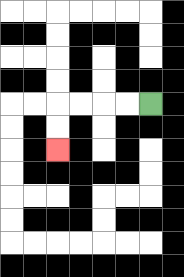{'start': '[6, 4]', 'end': '[2, 6]', 'path_directions': 'L,L,L,L,D,D', 'path_coordinates': '[[6, 4], [5, 4], [4, 4], [3, 4], [2, 4], [2, 5], [2, 6]]'}